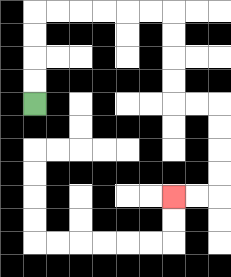{'start': '[1, 4]', 'end': '[7, 8]', 'path_directions': 'U,U,U,U,R,R,R,R,R,R,D,D,D,D,R,R,D,D,D,D,L,L', 'path_coordinates': '[[1, 4], [1, 3], [1, 2], [1, 1], [1, 0], [2, 0], [3, 0], [4, 0], [5, 0], [6, 0], [7, 0], [7, 1], [7, 2], [7, 3], [7, 4], [8, 4], [9, 4], [9, 5], [9, 6], [9, 7], [9, 8], [8, 8], [7, 8]]'}